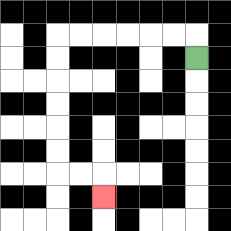{'start': '[8, 2]', 'end': '[4, 8]', 'path_directions': 'U,L,L,L,L,L,L,D,D,D,D,D,D,R,R,D', 'path_coordinates': '[[8, 2], [8, 1], [7, 1], [6, 1], [5, 1], [4, 1], [3, 1], [2, 1], [2, 2], [2, 3], [2, 4], [2, 5], [2, 6], [2, 7], [3, 7], [4, 7], [4, 8]]'}